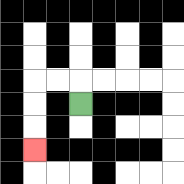{'start': '[3, 4]', 'end': '[1, 6]', 'path_directions': 'U,L,L,D,D,D', 'path_coordinates': '[[3, 4], [3, 3], [2, 3], [1, 3], [1, 4], [1, 5], [1, 6]]'}